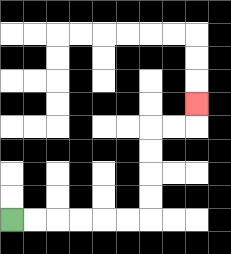{'start': '[0, 9]', 'end': '[8, 4]', 'path_directions': 'R,R,R,R,R,R,U,U,U,U,R,R,U', 'path_coordinates': '[[0, 9], [1, 9], [2, 9], [3, 9], [4, 9], [5, 9], [6, 9], [6, 8], [6, 7], [6, 6], [6, 5], [7, 5], [8, 5], [8, 4]]'}